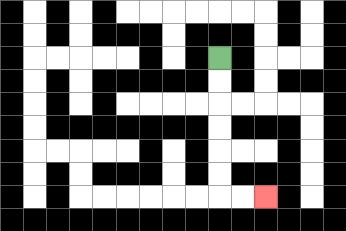{'start': '[9, 2]', 'end': '[11, 8]', 'path_directions': 'D,D,D,D,D,D,R,R', 'path_coordinates': '[[9, 2], [9, 3], [9, 4], [9, 5], [9, 6], [9, 7], [9, 8], [10, 8], [11, 8]]'}